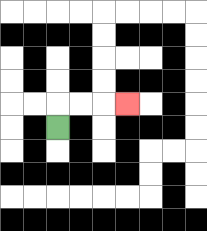{'start': '[2, 5]', 'end': '[5, 4]', 'path_directions': 'U,R,R,R', 'path_coordinates': '[[2, 5], [2, 4], [3, 4], [4, 4], [5, 4]]'}